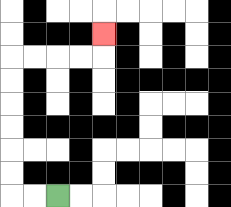{'start': '[2, 8]', 'end': '[4, 1]', 'path_directions': 'L,L,U,U,U,U,U,U,R,R,R,R,U', 'path_coordinates': '[[2, 8], [1, 8], [0, 8], [0, 7], [0, 6], [0, 5], [0, 4], [0, 3], [0, 2], [1, 2], [2, 2], [3, 2], [4, 2], [4, 1]]'}